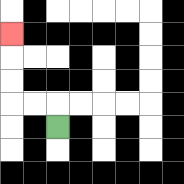{'start': '[2, 5]', 'end': '[0, 1]', 'path_directions': 'U,L,L,U,U,U', 'path_coordinates': '[[2, 5], [2, 4], [1, 4], [0, 4], [0, 3], [0, 2], [0, 1]]'}